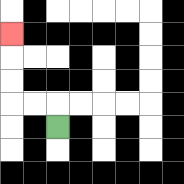{'start': '[2, 5]', 'end': '[0, 1]', 'path_directions': 'U,L,L,U,U,U', 'path_coordinates': '[[2, 5], [2, 4], [1, 4], [0, 4], [0, 3], [0, 2], [0, 1]]'}